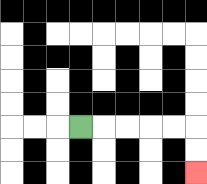{'start': '[3, 5]', 'end': '[8, 7]', 'path_directions': 'R,R,R,R,R,D,D', 'path_coordinates': '[[3, 5], [4, 5], [5, 5], [6, 5], [7, 5], [8, 5], [8, 6], [8, 7]]'}